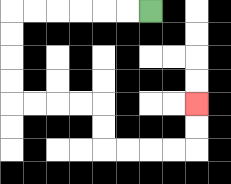{'start': '[6, 0]', 'end': '[8, 4]', 'path_directions': 'L,L,L,L,L,L,D,D,D,D,R,R,R,R,D,D,R,R,R,R,U,U', 'path_coordinates': '[[6, 0], [5, 0], [4, 0], [3, 0], [2, 0], [1, 0], [0, 0], [0, 1], [0, 2], [0, 3], [0, 4], [1, 4], [2, 4], [3, 4], [4, 4], [4, 5], [4, 6], [5, 6], [6, 6], [7, 6], [8, 6], [8, 5], [8, 4]]'}